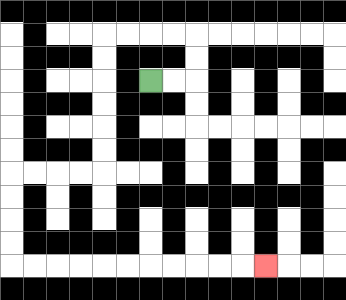{'start': '[6, 3]', 'end': '[11, 11]', 'path_directions': 'R,R,U,U,L,L,L,L,D,D,D,D,D,D,L,L,L,L,D,D,D,D,R,R,R,R,R,R,R,R,R,R,R', 'path_coordinates': '[[6, 3], [7, 3], [8, 3], [8, 2], [8, 1], [7, 1], [6, 1], [5, 1], [4, 1], [4, 2], [4, 3], [4, 4], [4, 5], [4, 6], [4, 7], [3, 7], [2, 7], [1, 7], [0, 7], [0, 8], [0, 9], [0, 10], [0, 11], [1, 11], [2, 11], [3, 11], [4, 11], [5, 11], [6, 11], [7, 11], [8, 11], [9, 11], [10, 11], [11, 11]]'}